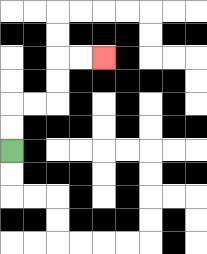{'start': '[0, 6]', 'end': '[4, 2]', 'path_directions': 'U,U,R,R,U,U,R,R', 'path_coordinates': '[[0, 6], [0, 5], [0, 4], [1, 4], [2, 4], [2, 3], [2, 2], [3, 2], [4, 2]]'}